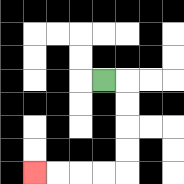{'start': '[4, 3]', 'end': '[1, 7]', 'path_directions': 'R,D,D,D,D,L,L,L,L', 'path_coordinates': '[[4, 3], [5, 3], [5, 4], [5, 5], [5, 6], [5, 7], [4, 7], [3, 7], [2, 7], [1, 7]]'}